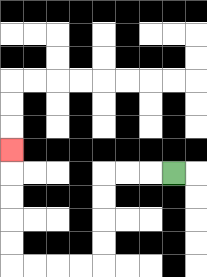{'start': '[7, 7]', 'end': '[0, 6]', 'path_directions': 'L,L,L,D,D,D,D,L,L,L,L,U,U,U,U,U', 'path_coordinates': '[[7, 7], [6, 7], [5, 7], [4, 7], [4, 8], [4, 9], [4, 10], [4, 11], [3, 11], [2, 11], [1, 11], [0, 11], [0, 10], [0, 9], [0, 8], [0, 7], [0, 6]]'}